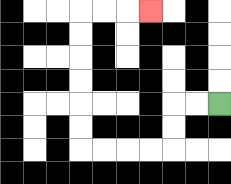{'start': '[9, 4]', 'end': '[6, 0]', 'path_directions': 'L,L,D,D,L,L,L,L,U,U,U,U,U,U,R,R,R', 'path_coordinates': '[[9, 4], [8, 4], [7, 4], [7, 5], [7, 6], [6, 6], [5, 6], [4, 6], [3, 6], [3, 5], [3, 4], [3, 3], [3, 2], [3, 1], [3, 0], [4, 0], [5, 0], [6, 0]]'}